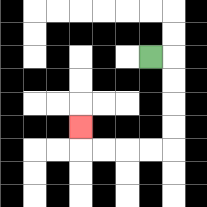{'start': '[6, 2]', 'end': '[3, 5]', 'path_directions': 'R,D,D,D,D,L,L,L,L,U', 'path_coordinates': '[[6, 2], [7, 2], [7, 3], [7, 4], [7, 5], [7, 6], [6, 6], [5, 6], [4, 6], [3, 6], [3, 5]]'}